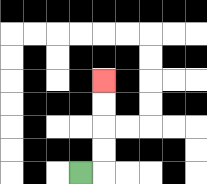{'start': '[3, 7]', 'end': '[4, 3]', 'path_directions': 'R,U,U,U,U', 'path_coordinates': '[[3, 7], [4, 7], [4, 6], [4, 5], [4, 4], [4, 3]]'}